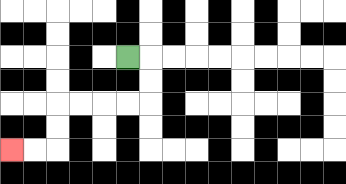{'start': '[5, 2]', 'end': '[0, 6]', 'path_directions': 'R,D,D,L,L,L,L,D,D,L,L', 'path_coordinates': '[[5, 2], [6, 2], [6, 3], [6, 4], [5, 4], [4, 4], [3, 4], [2, 4], [2, 5], [2, 6], [1, 6], [0, 6]]'}